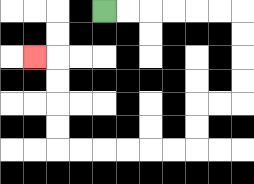{'start': '[4, 0]', 'end': '[1, 2]', 'path_directions': 'R,R,R,R,R,R,D,D,D,D,L,L,D,D,L,L,L,L,L,L,U,U,U,U,L', 'path_coordinates': '[[4, 0], [5, 0], [6, 0], [7, 0], [8, 0], [9, 0], [10, 0], [10, 1], [10, 2], [10, 3], [10, 4], [9, 4], [8, 4], [8, 5], [8, 6], [7, 6], [6, 6], [5, 6], [4, 6], [3, 6], [2, 6], [2, 5], [2, 4], [2, 3], [2, 2], [1, 2]]'}